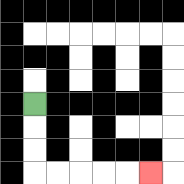{'start': '[1, 4]', 'end': '[6, 7]', 'path_directions': 'D,D,D,R,R,R,R,R', 'path_coordinates': '[[1, 4], [1, 5], [1, 6], [1, 7], [2, 7], [3, 7], [4, 7], [5, 7], [6, 7]]'}